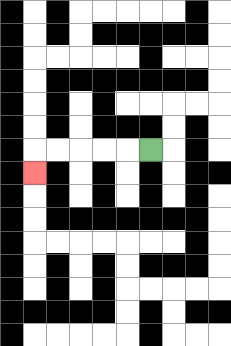{'start': '[6, 6]', 'end': '[1, 7]', 'path_directions': 'L,L,L,L,L,D', 'path_coordinates': '[[6, 6], [5, 6], [4, 6], [3, 6], [2, 6], [1, 6], [1, 7]]'}